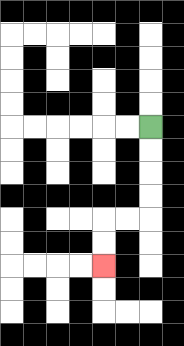{'start': '[6, 5]', 'end': '[4, 11]', 'path_directions': 'D,D,D,D,L,L,D,D', 'path_coordinates': '[[6, 5], [6, 6], [6, 7], [6, 8], [6, 9], [5, 9], [4, 9], [4, 10], [4, 11]]'}